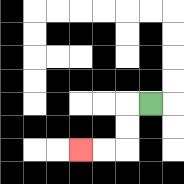{'start': '[6, 4]', 'end': '[3, 6]', 'path_directions': 'L,D,D,L,L', 'path_coordinates': '[[6, 4], [5, 4], [5, 5], [5, 6], [4, 6], [3, 6]]'}